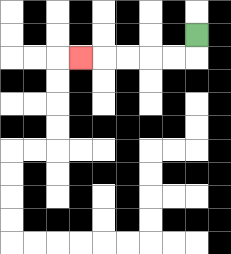{'start': '[8, 1]', 'end': '[3, 2]', 'path_directions': 'D,L,L,L,L,L', 'path_coordinates': '[[8, 1], [8, 2], [7, 2], [6, 2], [5, 2], [4, 2], [3, 2]]'}